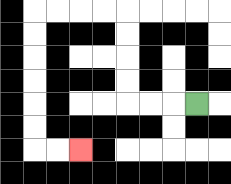{'start': '[8, 4]', 'end': '[3, 6]', 'path_directions': 'L,L,L,U,U,U,U,L,L,L,L,D,D,D,D,D,D,R,R', 'path_coordinates': '[[8, 4], [7, 4], [6, 4], [5, 4], [5, 3], [5, 2], [5, 1], [5, 0], [4, 0], [3, 0], [2, 0], [1, 0], [1, 1], [1, 2], [1, 3], [1, 4], [1, 5], [1, 6], [2, 6], [3, 6]]'}